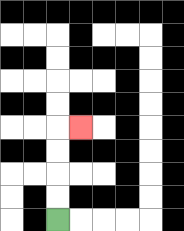{'start': '[2, 9]', 'end': '[3, 5]', 'path_directions': 'U,U,U,U,R', 'path_coordinates': '[[2, 9], [2, 8], [2, 7], [2, 6], [2, 5], [3, 5]]'}